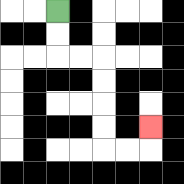{'start': '[2, 0]', 'end': '[6, 5]', 'path_directions': 'D,D,R,R,D,D,D,D,R,R,U', 'path_coordinates': '[[2, 0], [2, 1], [2, 2], [3, 2], [4, 2], [4, 3], [4, 4], [4, 5], [4, 6], [5, 6], [6, 6], [6, 5]]'}